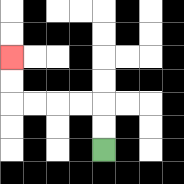{'start': '[4, 6]', 'end': '[0, 2]', 'path_directions': 'U,U,L,L,L,L,U,U', 'path_coordinates': '[[4, 6], [4, 5], [4, 4], [3, 4], [2, 4], [1, 4], [0, 4], [0, 3], [0, 2]]'}